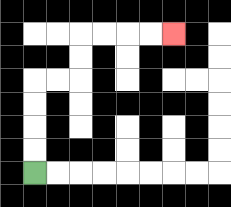{'start': '[1, 7]', 'end': '[7, 1]', 'path_directions': 'U,U,U,U,R,R,U,U,R,R,R,R', 'path_coordinates': '[[1, 7], [1, 6], [1, 5], [1, 4], [1, 3], [2, 3], [3, 3], [3, 2], [3, 1], [4, 1], [5, 1], [6, 1], [7, 1]]'}